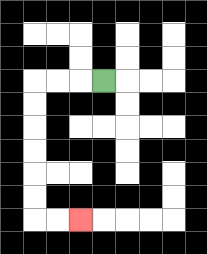{'start': '[4, 3]', 'end': '[3, 9]', 'path_directions': 'L,L,L,D,D,D,D,D,D,R,R', 'path_coordinates': '[[4, 3], [3, 3], [2, 3], [1, 3], [1, 4], [1, 5], [1, 6], [1, 7], [1, 8], [1, 9], [2, 9], [3, 9]]'}